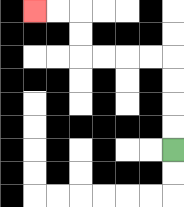{'start': '[7, 6]', 'end': '[1, 0]', 'path_directions': 'U,U,U,U,L,L,L,L,U,U,L,L', 'path_coordinates': '[[7, 6], [7, 5], [7, 4], [7, 3], [7, 2], [6, 2], [5, 2], [4, 2], [3, 2], [3, 1], [3, 0], [2, 0], [1, 0]]'}